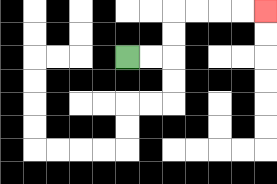{'start': '[5, 2]', 'end': '[11, 0]', 'path_directions': 'R,R,U,U,R,R,R,R', 'path_coordinates': '[[5, 2], [6, 2], [7, 2], [7, 1], [7, 0], [8, 0], [9, 0], [10, 0], [11, 0]]'}